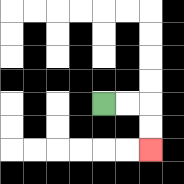{'start': '[4, 4]', 'end': '[6, 6]', 'path_directions': 'R,R,D,D', 'path_coordinates': '[[4, 4], [5, 4], [6, 4], [6, 5], [6, 6]]'}